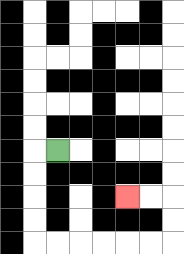{'start': '[2, 6]', 'end': '[5, 8]', 'path_directions': 'L,D,D,D,D,R,R,R,R,R,R,U,U,L,L', 'path_coordinates': '[[2, 6], [1, 6], [1, 7], [1, 8], [1, 9], [1, 10], [2, 10], [3, 10], [4, 10], [5, 10], [6, 10], [7, 10], [7, 9], [7, 8], [6, 8], [5, 8]]'}